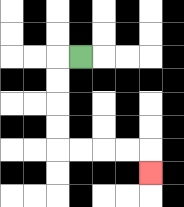{'start': '[3, 2]', 'end': '[6, 7]', 'path_directions': 'L,D,D,D,D,R,R,R,R,D', 'path_coordinates': '[[3, 2], [2, 2], [2, 3], [2, 4], [2, 5], [2, 6], [3, 6], [4, 6], [5, 6], [6, 6], [6, 7]]'}